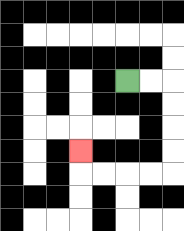{'start': '[5, 3]', 'end': '[3, 6]', 'path_directions': 'R,R,D,D,D,D,L,L,L,L,U', 'path_coordinates': '[[5, 3], [6, 3], [7, 3], [7, 4], [7, 5], [7, 6], [7, 7], [6, 7], [5, 7], [4, 7], [3, 7], [3, 6]]'}